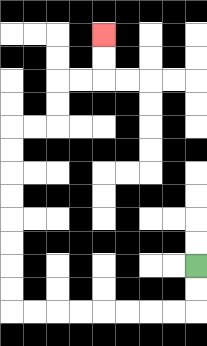{'start': '[8, 11]', 'end': '[4, 1]', 'path_directions': 'D,D,L,L,L,L,L,L,L,L,U,U,U,U,U,U,U,U,R,R,U,U,R,R,U,U', 'path_coordinates': '[[8, 11], [8, 12], [8, 13], [7, 13], [6, 13], [5, 13], [4, 13], [3, 13], [2, 13], [1, 13], [0, 13], [0, 12], [0, 11], [0, 10], [0, 9], [0, 8], [0, 7], [0, 6], [0, 5], [1, 5], [2, 5], [2, 4], [2, 3], [3, 3], [4, 3], [4, 2], [4, 1]]'}